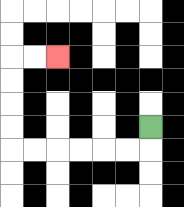{'start': '[6, 5]', 'end': '[2, 2]', 'path_directions': 'D,L,L,L,L,L,L,U,U,U,U,R,R', 'path_coordinates': '[[6, 5], [6, 6], [5, 6], [4, 6], [3, 6], [2, 6], [1, 6], [0, 6], [0, 5], [0, 4], [0, 3], [0, 2], [1, 2], [2, 2]]'}